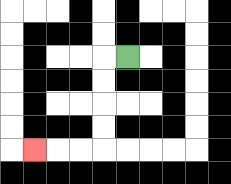{'start': '[5, 2]', 'end': '[1, 6]', 'path_directions': 'L,D,D,D,D,L,L,L', 'path_coordinates': '[[5, 2], [4, 2], [4, 3], [4, 4], [4, 5], [4, 6], [3, 6], [2, 6], [1, 6]]'}